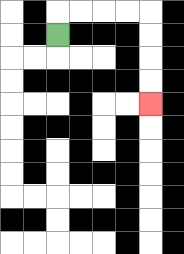{'start': '[2, 1]', 'end': '[6, 4]', 'path_directions': 'U,R,R,R,R,D,D,D,D', 'path_coordinates': '[[2, 1], [2, 0], [3, 0], [4, 0], [5, 0], [6, 0], [6, 1], [6, 2], [6, 3], [6, 4]]'}